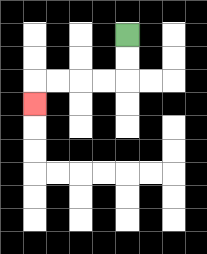{'start': '[5, 1]', 'end': '[1, 4]', 'path_directions': 'D,D,L,L,L,L,D', 'path_coordinates': '[[5, 1], [5, 2], [5, 3], [4, 3], [3, 3], [2, 3], [1, 3], [1, 4]]'}